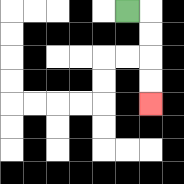{'start': '[5, 0]', 'end': '[6, 4]', 'path_directions': 'R,D,D,D,D', 'path_coordinates': '[[5, 0], [6, 0], [6, 1], [6, 2], [6, 3], [6, 4]]'}